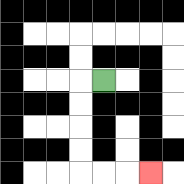{'start': '[4, 3]', 'end': '[6, 7]', 'path_directions': 'L,D,D,D,D,R,R,R', 'path_coordinates': '[[4, 3], [3, 3], [3, 4], [3, 5], [3, 6], [3, 7], [4, 7], [5, 7], [6, 7]]'}